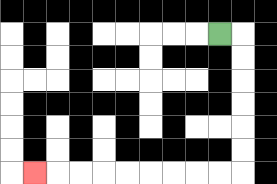{'start': '[9, 1]', 'end': '[1, 7]', 'path_directions': 'R,D,D,D,D,D,D,L,L,L,L,L,L,L,L,L', 'path_coordinates': '[[9, 1], [10, 1], [10, 2], [10, 3], [10, 4], [10, 5], [10, 6], [10, 7], [9, 7], [8, 7], [7, 7], [6, 7], [5, 7], [4, 7], [3, 7], [2, 7], [1, 7]]'}